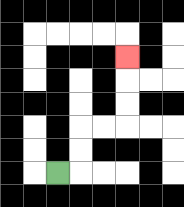{'start': '[2, 7]', 'end': '[5, 2]', 'path_directions': 'R,U,U,R,R,U,U,U', 'path_coordinates': '[[2, 7], [3, 7], [3, 6], [3, 5], [4, 5], [5, 5], [5, 4], [5, 3], [5, 2]]'}